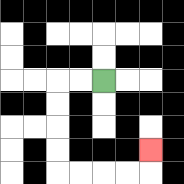{'start': '[4, 3]', 'end': '[6, 6]', 'path_directions': 'L,L,D,D,D,D,R,R,R,R,U', 'path_coordinates': '[[4, 3], [3, 3], [2, 3], [2, 4], [2, 5], [2, 6], [2, 7], [3, 7], [4, 7], [5, 7], [6, 7], [6, 6]]'}